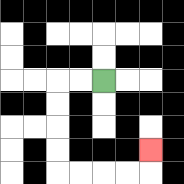{'start': '[4, 3]', 'end': '[6, 6]', 'path_directions': 'L,L,D,D,D,D,R,R,R,R,U', 'path_coordinates': '[[4, 3], [3, 3], [2, 3], [2, 4], [2, 5], [2, 6], [2, 7], [3, 7], [4, 7], [5, 7], [6, 7], [6, 6]]'}